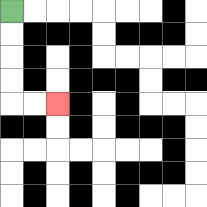{'start': '[0, 0]', 'end': '[2, 4]', 'path_directions': 'D,D,D,D,R,R', 'path_coordinates': '[[0, 0], [0, 1], [0, 2], [0, 3], [0, 4], [1, 4], [2, 4]]'}